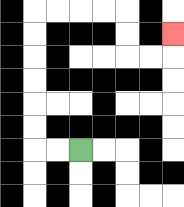{'start': '[3, 6]', 'end': '[7, 1]', 'path_directions': 'L,L,U,U,U,U,U,U,R,R,R,R,D,D,R,R,U', 'path_coordinates': '[[3, 6], [2, 6], [1, 6], [1, 5], [1, 4], [1, 3], [1, 2], [1, 1], [1, 0], [2, 0], [3, 0], [4, 0], [5, 0], [5, 1], [5, 2], [6, 2], [7, 2], [7, 1]]'}